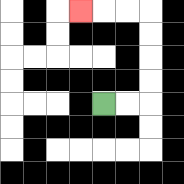{'start': '[4, 4]', 'end': '[3, 0]', 'path_directions': 'R,R,U,U,U,U,L,L,L', 'path_coordinates': '[[4, 4], [5, 4], [6, 4], [6, 3], [6, 2], [6, 1], [6, 0], [5, 0], [4, 0], [3, 0]]'}